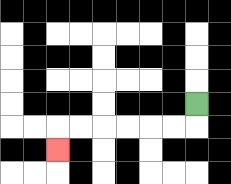{'start': '[8, 4]', 'end': '[2, 6]', 'path_directions': 'D,L,L,L,L,L,L,D', 'path_coordinates': '[[8, 4], [8, 5], [7, 5], [6, 5], [5, 5], [4, 5], [3, 5], [2, 5], [2, 6]]'}